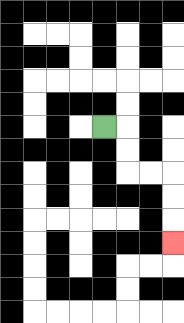{'start': '[4, 5]', 'end': '[7, 10]', 'path_directions': 'R,D,D,R,R,D,D,D', 'path_coordinates': '[[4, 5], [5, 5], [5, 6], [5, 7], [6, 7], [7, 7], [7, 8], [7, 9], [7, 10]]'}